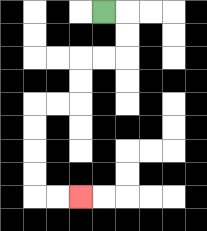{'start': '[4, 0]', 'end': '[3, 8]', 'path_directions': 'R,D,D,L,L,D,D,L,L,D,D,D,D,R,R', 'path_coordinates': '[[4, 0], [5, 0], [5, 1], [5, 2], [4, 2], [3, 2], [3, 3], [3, 4], [2, 4], [1, 4], [1, 5], [1, 6], [1, 7], [1, 8], [2, 8], [3, 8]]'}